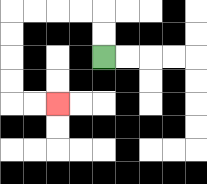{'start': '[4, 2]', 'end': '[2, 4]', 'path_directions': 'U,U,L,L,L,L,D,D,D,D,R,R', 'path_coordinates': '[[4, 2], [4, 1], [4, 0], [3, 0], [2, 0], [1, 0], [0, 0], [0, 1], [0, 2], [0, 3], [0, 4], [1, 4], [2, 4]]'}